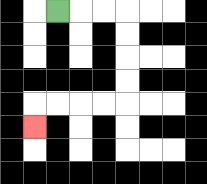{'start': '[2, 0]', 'end': '[1, 5]', 'path_directions': 'R,R,R,D,D,D,D,L,L,L,L,D', 'path_coordinates': '[[2, 0], [3, 0], [4, 0], [5, 0], [5, 1], [5, 2], [5, 3], [5, 4], [4, 4], [3, 4], [2, 4], [1, 4], [1, 5]]'}